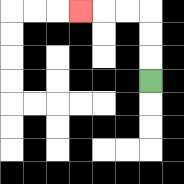{'start': '[6, 3]', 'end': '[3, 0]', 'path_directions': 'U,U,U,L,L,L', 'path_coordinates': '[[6, 3], [6, 2], [6, 1], [6, 0], [5, 0], [4, 0], [3, 0]]'}